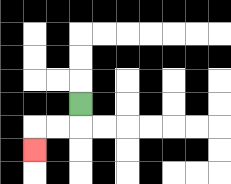{'start': '[3, 4]', 'end': '[1, 6]', 'path_directions': 'D,L,L,D', 'path_coordinates': '[[3, 4], [3, 5], [2, 5], [1, 5], [1, 6]]'}